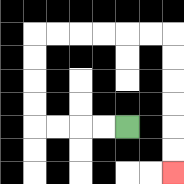{'start': '[5, 5]', 'end': '[7, 7]', 'path_directions': 'L,L,L,L,U,U,U,U,R,R,R,R,R,R,D,D,D,D,D,D', 'path_coordinates': '[[5, 5], [4, 5], [3, 5], [2, 5], [1, 5], [1, 4], [1, 3], [1, 2], [1, 1], [2, 1], [3, 1], [4, 1], [5, 1], [6, 1], [7, 1], [7, 2], [7, 3], [7, 4], [7, 5], [7, 6], [7, 7]]'}